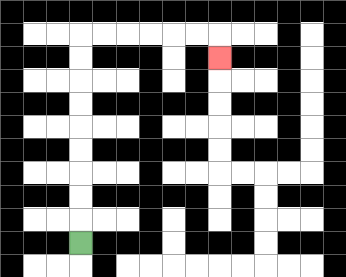{'start': '[3, 10]', 'end': '[9, 2]', 'path_directions': 'U,U,U,U,U,U,U,U,U,R,R,R,R,R,R,D', 'path_coordinates': '[[3, 10], [3, 9], [3, 8], [3, 7], [3, 6], [3, 5], [3, 4], [3, 3], [3, 2], [3, 1], [4, 1], [5, 1], [6, 1], [7, 1], [8, 1], [9, 1], [9, 2]]'}